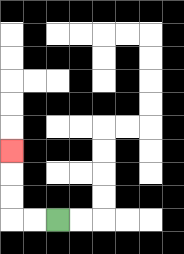{'start': '[2, 9]', 'end': '[0, 6]', 'path_directions': 'L,L,U,U,U', 'path_coordinates': '[[2, 9], [1, 9], [0, 9], [0, 8], [0, 7], [0, 6]]'}